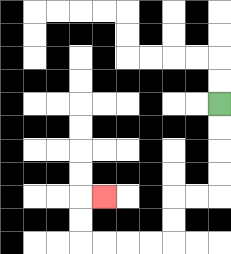{'start': '[9, 4]', 'end': '[4, 8]', 'path_directions': 'D,D,D,D,L,L,D,D,L,L,L,L,U,U,R', 'path_coordinates': '[[9, 4], [9, 5], [9, 6], [9, 7], [9, 8], [8, 8], [7, 8], [7, 9], [7, 10], [6, 10], [5, 10], [4, 10], [3, 10], [3, 9], [3, 8], [4, 8]]'}